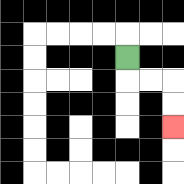{'start': '[5, 2]', 'end': '[7, 5]', 'path_directions': 'D,R,R,D,D', 'path_coordinates': '[[5, 2], [5, 3], [6, 3], [7, 3], [7, 4], [7, 5]]'}